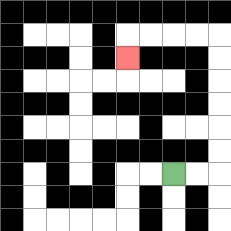{'start': '[7, 7]', 'end': '[5, 2]', 'path_directions': 'R,R,U,U,U,U,U,U,L,L,L,L,D', 'path_coordinates': '[[7, 7], [8, 7], [9, 7], [9, 6], [9, 5], [9, 4], [9, 3], [9, 2], [9, 1], [8, 1], [7, 1], [6, 1], [5, 1], [5, 2]]'}